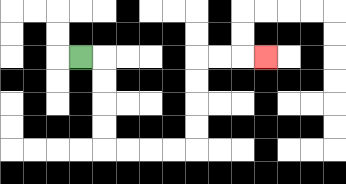{'start': '[3, 2]', 'end': '[11, 2]', 'path_directions': 'R,D,D,D,D,R,R,R,R,U,U,U,U,R,R,R', 'path_coordinates': '[[3, 2], [4, 2], [4, 3], [4, 4], [4, 5], [4, 6], [5, 6], [6, 6], [7, 6], [8, 6], [8, 5], [8, 4], [8, 3], [8, 2], [9, 2], [10, 2], [11, 2]]'}